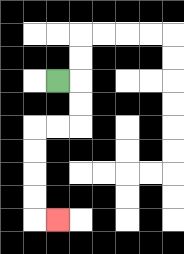{'start': '[2, 3]', 'end': '[2, 9]', 'path_directions': 'R,D,D,L,L,D,D,D,D,R', 'path_coordinates': '[[2, 3], [3, 3], [3, 4], [3, 5], [2, 5], [1, 5], [1, 6], [1, 7], [1, 8], [1, 9], [2, 9]]'}